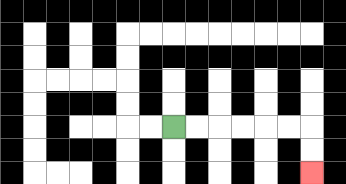{'start': '[7, 5]', 'end': '[13, 7]', 'path_directions': 'R,R,R,R,R,R,D,D', 'path_coordinates': '[[7, 5], [8, 5], [9, 5], [10, 5], [11, 5], [12, 5], [13, 5], [13, 6], [13, 7]]'}